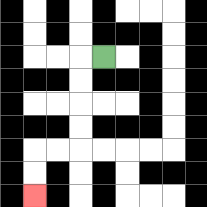{'start': '[4, 2]', 'end': '[1, 8]', 'path_directions': 'L,D,D,D,D,L,L,D,D', 'path_coordinates': '[[4, 2], [3, 2], [3, 3], [3, 4], [3, 5], [3, 6], [2, 6], [1, 6], [1, 7], [1, 8]]'}